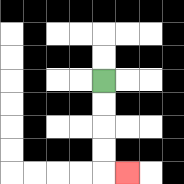{'start': '[4, 3]', 'end': '[5, 7]', 'path_directions': 'D,D,D,D,R', 'path_coordinates': '[[4, 3], [4, 4], [4, 5], [4, 6], [4, 7], [5, 7]]'}